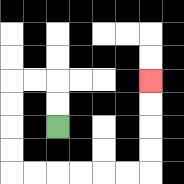{'start': '[2, 5]', 'end': '[6, 3]', 'path_directions': 'U,U,L,L,D,D,D,D,R,R,R,R,R,R,U,U,U,U', 'path_coordinates': '[[2, 5], [2, 4], [2, 3], [1, 3], [0, 3], [0, 4], [0, 5], [0, 6], [0, 7], [1, 7], [2, 7], [3, 7], [4, 7], [5, 7], [6, 7], [6, 6], [6, 5], [6, 4], [6, 3]]'}